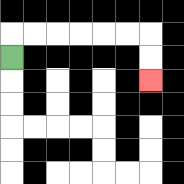{'start': '[0, 2]', 'end': '[6, 3]', 'path_directions': 'U,R,R,R,R,R,R,D,D', 'path_coordinates': '[[0, 2], [0, 1], [1, 1], [2, 1], [3, 1], [4, 1], [5, 1], [6, 1], [6, 2], [6, 3]]'}